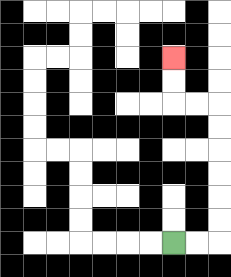{'start': '[7, 10]', 'end': '[7, 2]', 'path_directions': 'R,R,U,U,U,U,U,U,L,L,U,U', 'path_coordinates': '[[7, 10], [8, 10], [9, 10], [9, 9], [9, 8], [9, 7], [9, 6], [9, 5], [9, 4], [8, 4], [7, 4], [7, 3], [7, 2]]'}